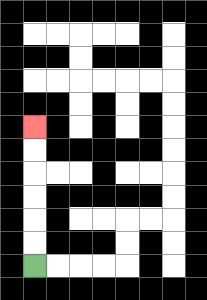{'start': '[1, 11]', 'end': '[1, 5]', 'path_directions': 'U,U,U,U,U,U', 'path_coordinates': '[[1, 11], [1, 10], [1, 9], [1, 8], [1, 7], [1, 6], [1, 5]]'}